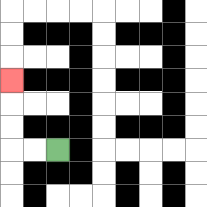{'start': '[2, 6]', 'end': '[0, 3]', 'path_directions': 'L,L,U,U,U', 'path_coordinates': '[[2, 6], [1, 6], [0, 6], [0, 5], [0, 4], [0, 3]]'}